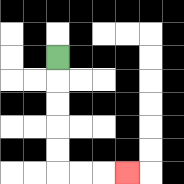{'start': '[2, 2]', 'end': '[5, 7]', 'path_directions': 'D,D,D,D,D,R,R,R', 'path_coordinates': '[[2, 2], [2, 3], [2, 4], [2, 5], [2, 6], [2, 7], [3, 7], [4, 7], [5, 7]]'}